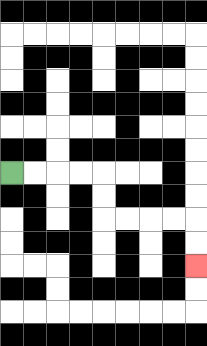{'start': '[0, 7]', 'end': '[8, 11]', 'path_directions': 'R,R,R,R,D,D,R,R,R,R,D,D', 'path_coordinates': '[[0, 7], [1, 7], [2, 7], [3, 7], [4, 7], [4, 8], [4, 9], [5, 9], [6, 9], [7, 9], [8, 9], [8, 10], [8, 11]]'}